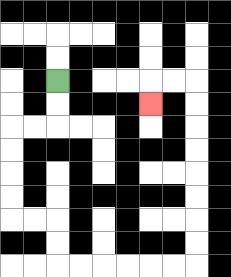{'start': '[2, 3]', 'end': '[6, 4]', 'path_directions': 'D,D,L,L,D,D,D,D,R,R,D,D,R,R,R,R,R,R,U,U,U,U,U,U,U,U,L,L,D', 'path_coordinates': '[[2, 3], [2, 4], [2, 5], [1, 5], [0, 5], [0, 6], [0, 7], [0, 8], [0, 9], [1, 9], [2, 9], [2, 10], [2, 11], [3, 11], [4, 11], [5, 11], [6, 11], [7, 11], [8, 11], [8, 10], [8, 9], [8, 8], [8, 7], [8, 6], [8, 5], [8, 4], [8, 3], [7, 3], [6, 3], [6, 4]]'}